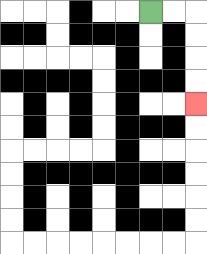{'start': '[6, 0]', 'end': '[8, 4]', 'path_directions': 'R,R,D,D,D,D', 'path_coordinates': '[[6, 0], [7, 0], [8, 0], [8, 1], [8, 2], [8, 3], [8, 4]]'}